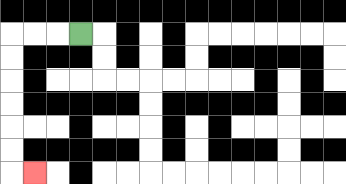{'start': '[3, 1]', 'end': '[1, 7]', 'path_directions': 'L,L,L,D,D,D,D,D,D,R', 'path_coordinates': '[[3, 1], [2, 1], [1, 1], [0, 1], [0, 2], [0, 3], [0, 4], [0, 5], [0, 6], [0, 7], [1, 7]]'}